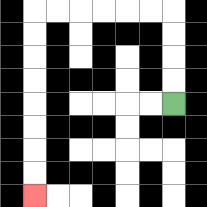{'start': '[7, 4]', 'end': '[1, 8]', 'path_directions': 'U,U,U,U,L,L,L,L,L,L,D,D,D,D,D,D,D,D', 'path_coordinates': '[[7, 4], [7, 3], [7, 2], [7, 1], [7, 0], [6, 0], [5, 0], [4, 0], [3, 0], [2, 0], [1, 0], [1, 1], [1, 2], [1, 3], [1, 4], [1, 5], [1, 6], [1, 7], [1, 8]]'}